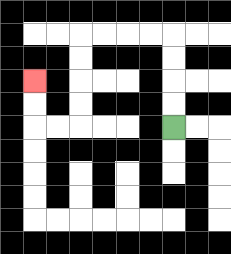{'start': '[7, 5]', 'end': '[1, 3]', 'path_directions': 'U,U,U,U,L,L,L,L,D,D,D,D,L,L,U,U', 'path_coordinates': '[[7, 5], [7, 4], [7, 3], [7, 2], [7, 1], [6, 1], [5, 1], [4, 1], [3, 1], [3, 2], [3, 3], [3, 4], [3, 5], [2, 5], [1, 5], [1, 4], [1, 3]]'}